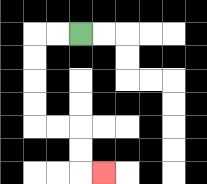{'start': '[3, 1]', 'end': '[4, 7]', 'path_directions': 'L,L,D,D,D,D,R,R,D,D,R', 'path_coordinates': '[[3, 1], [2, 1], [1, 1], [1, 2], [1, 3], [1, 4], [1, 5], [2, 5], [3, 5], [3, 6], [3, 7], [4, 7]]'}